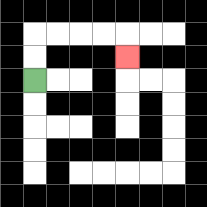{'start': '[1, 3]', 'end': '[5, 2]', 'path_directions': 'U,U,R,R,R,R,D', 'path_coordinates': '[[1, 3], [1, 2], [1, 1], [2, 1], [3, 1], [4, 1], [5, 1], [5, 2]]'}